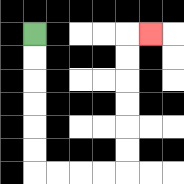{'start': '[1, 1]', 'end': '[6, 1]', 'path_directions': 'D,D,D,D,D,D,R,R,R,R,U,U,U,U,U,U,R', 'path_coordinates': '[[1, 1], [1, 2], [1, 3], [1, 4], [1, 5], [1, 6], [1, 7], [2, 7], [3, 7], [4, 7], [5, 7], [5, 6], [5, 5], [5, 4], [5, 3], [5, 2], [5, 1], [6, 1]]'}